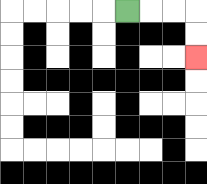{'start': '[5, 0]', 'end': '[8, 2]', 'path_directions': 'R,R,R,D,D', 'path_coordinates': '[[5, 0], [6, 0], [7, 0], [8, 0], [8, 1], [8, 2]]'}